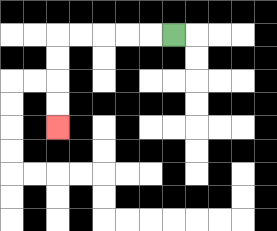{'start': '[7, 1]', 'end': '[2, 5]', 'path_directions': 'L,L,L,L,L,D,D,D,D', 'path_coordinates': '[[7, 1], [6, 1], [5, 1], [4, 1], [3, 1], [2, 1], [2, 2], [2, 3], [2, 4], [2, 5]]'}